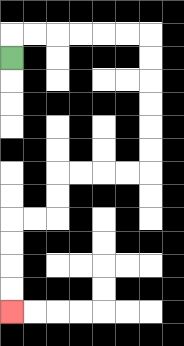{'start': '[0, 2]', 'end': '[0, 13]', 'path_directions': 'U,R,R,R,R,R,R,D,D,D,D,D,D,L,L,L,L,D,D,L,L,D,D,D,D', 'path_coordinates': '[[0, 2], [0, 1], [1, 1], [2, 1], [3, 1], [4, 1], [5, 1], [6, 1], [6, 2], [6, 3], [6, 4], [6, 5], [6, 6], [6, 7], [5, 7], [4, 7], [3, 7], [2, 7], [2, 8], [2, 9], [1, 9], [0, 9], [0, 10], [0, 11], [0, 12], [0, 13]]'}